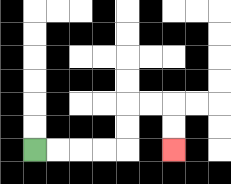{'start': '[1, 6]', 'end': '[7, 6]', 'path_directions': 'R,R,R,R,U,U,R,R,D,D', 'path_coordinates': '[[1, 6], [2, 6], [3, 6], [4, 6], [5, 6], [5, 5], [5, 4], [6, 4], [7, 4], [7, 5], [7, 6]]'}